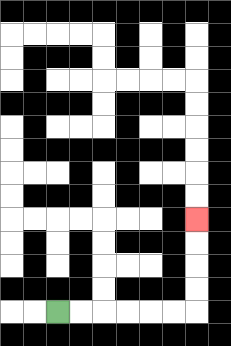{'start': '[2, 13]', 'end': '[8, 9]', 'path_directions': 'R,R,R,R,R,R,U,U,U,U', 'path_coordinates': '[[2, 13], [3, 13], [4, 13], [5, 13], [6, 13], [7, 13], [8, 13], [8, 12], [8, 11], [8, 10], [8, 9]]'}